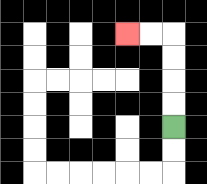{'start': '[7, 5]', 'end': '[5, 1]', 'path_directions': 'U,U,U,U,L,L', 'path_coordinates': '[[7, 5], [7, 4], [7, 3], [7, 2], [7, 1], [6, 1], [5, 1]]'}